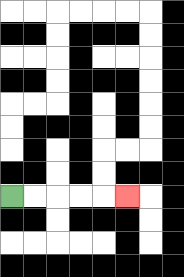{'start': '[0, 8]', 'end': '[5, 8]', 'path_directions': 'R,R,R,R,R', 'path_coordinates': '[[0, 8], [1, 8], [2, 8], [3, 8], [4, 8], [5, 8]]'}